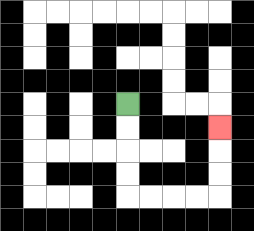{'start': '[5, 4]', 'end': '[9, 5]', 'path_directions': 'D,D,D,D,R,R,R,R,U,U,U', 'path_coordinates': '[[5, 4], [5, 5], [5, 6], [5, 7], [5, 8], [6, 8], [7, 8], [8, 8], [9, 8], [9, 7], [9, 6], [9, 5]]'}